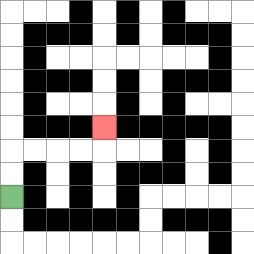{'start': '[0, 8]', 'end': '[4, 5]', 'path_directions': 'U,U,R,R,R,R,U', 'path_coordinates': '[[0, 8], [0, 7], [0, 6], [1, 6], [2, 6], [3, 6], [4, 6], [4, 5]]'}